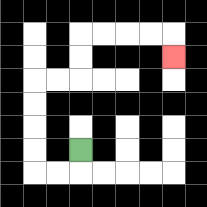{'start': '[3, 6]', 'end': '[7, 2]', 'path_directions': 'D,L,L,U,U,U,U,R,R,U,U,R,R,R,R,D', 'path_coordinates': '[[3, 6], [3, 7], [2, 7], [1, 7], [1, 6], [1, 5], [1, 4], [1, 3], [2, 3], [3, 3], [3, 2], [3, 1], [4, 1], [5, 1], [6, 1], [7, 1], [7, 2]]'}